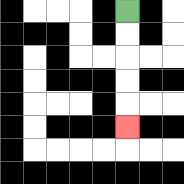{'start': '[5, 0]', 'end': '[5, 5]', 'path_directions': 'D,D,D,D,D', 'path_coordinates': '[[5, 0], [5, 1], [5, 2], [5, 3], [5, 4], [5, 5]]'}